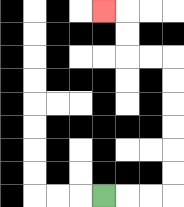{'start': '[4, 8]', 'end': '[4, 0]', 'path_directions': 'R,R,R,U,U,U,U,U,U,L,L,U,U,L', 'path_coordinates': '[[4, 8], [5, 8], [6, 8], [7, 8], [7, 7], [7, 6], [7, 5], [7, 4], [7, 3], [7, 2], [6, 2], [5, 2], [5, 1], [5, 0], [4, 0]]'}